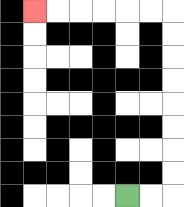{'start': '[5, 8]', 'end': '[1, 0]', 'path_directions': 'R,R,U,U,U,U,U,U,U,U,L,L,L,L,L,L', 'path_coordinates': '[[5, 8], [6, 8], [7, 8], [7, 7], [7, 6], [7, 5], [7, 4], [7, 3], [7, 2], [7, 1], [7, 0], [6, 0], [5, 0], [4, 0], [3, 0], [2, 0], [1, 0]]'}